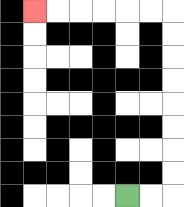{'start': '[5, 8]', 'end': '[1, 0]', 'path_directions': 'R,R,U,U,U,U,U,U,U,U,L,L,L,L,L,L', 'path_coordinates': '[[5, 8], [6, 8], [7, 8], [7, 7], [7, 6], [7, 5], [7, 4], [7, 3], [7, 2], [7, 1], [7, 0], [6, 0], [5, 0], [4, 0], [3, 0], [2, 0], [1, 0]]'}